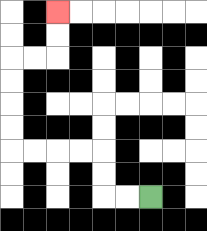{'start': '[6, 8]', 'end': '[2, 0]', 'path_directions': 'L,L,U,U,L,L,L,L,U,U,U,U,R,R,U,U', 'path_coordinates': '[[6, 8], [5, 8], [4, 8], [4, 7], [4, 6], [3, 6], [2, 6], [1, 6], [0, 6], [0, 5], [0, 4], [0, 3], [0, 2], [1, 2], [2, 2], [2, 1], [2, 0]]'}